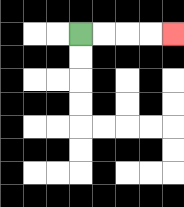{'start': '[3, 1]', 'end': '[7, 1]', 'path_directions': 'R,R,R,R', 'path_coordinates': '[[3, 1], [4, 1], [5, 1], [6, 1], [7, 1]]'}